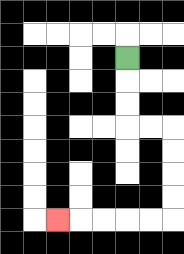{'start': '[5, 2]', 'end': '[2, 9]', 'path_directions': 'D,D,D,R,R,D,D,D,D,L,L,L,L,L', 'path_coordinates': '[[5, 2], [5, 3], [5, 4], [5, 5], [6, 5], [7, 5], [7, 6], [7, 7], [7, 8], [7, 9], [6, 9], [5, 9], [4, 9], [3, 9], [2, 9]]'}